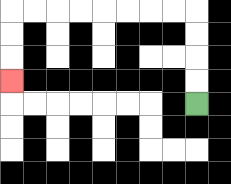{'start': '[8, 4]', 'end': '[0, 3]', 'path_directions': 'U,U,U,U,L,L,L,L,L,L,L,L,D,D,D', 'path_coordinates': '[[8, 4], [8, 3], [8, 2], [8, 1], [8, 0], [7, 0], [6, 0], [5, 0], [4, 0], [3, 0], [2, 0], [1, 0], [0, 0], [0, 1], [0, 2], [0, 3]]'}